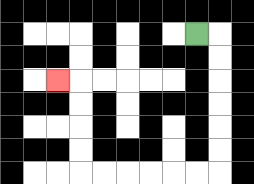{'start': '[8, 1]', 'end': '[2, 3]', 'path_directions': 'R,D,D,D,D,D,D,L,L,L,L,L,L,U,U,U,U,L', 'path_coordinates': '[[8, 1], [9, 1], [9, 2], [9, 3], [9, 4], [9, 5], [9, 6], [9, 7], [8, 7], [7, 7], [6, 7], [5, 7], [4, 7], [3, 7], [3, 6], [3, 5], [3, 4], [3, 3], [2, 3]]'}